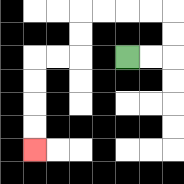{'start': '[5, 2]', 'end': '[1, 6]', 'path_directions': 'R,R,U,U,L,L,L,L,D,D,L,L,D,D,D,D', 'path_coordinates': '[[5, 2], [6, 2], [7, 2], [7, 1], [7, 0], [6, 0], [5, 0], [4, 0], [3, 0], [3, 1], [3, 2], [2, 2], [1, 2], [1, 3], [1, 4], [1, 5], [1, 6]]'}